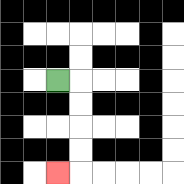{'start': '[2, 3]', 'end': '[2, 7]', 'path_directions': 'R,D,D,D,D,L', 'path_coordinates': '[[2, 3], [3, 3], [3, 4], [3, 5], [3, 6], [3, 7], [2, 7]]'}